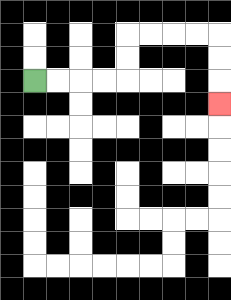{'start': '[1, 3]', 'end': '[9, 4]', 'path_directions': 'R,R,R,R,U,U,R,R,R,R,D,D,D', 'path_coordinates': '[[1, 3], [2, 3], [3, 3], [4, 3], [5, 3], [5, 2], [5, 1], [6, 1], [7, 1], [8, 1], [9, 1], [9, 2], [9, 3], [9, 4]]'}